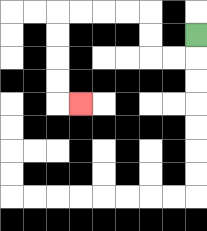{'start': '[8, 1]', 'end': '[3, 4]', 'path_directions': 'D,L,L,U,U,L,L,L,L,D,D,D,D,R', 'path_coordinates': '[[8, 1], [8, 2], [7, 2], [6, 2], [6, 1], [6, 0], [5, 0], [4, 0], [3, 0], [2, 0], [2, 1], [2, 2], [2, 3], [2, 4], [3, 4]]'}